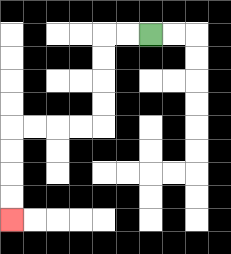{'start': '[6, 1]', 'end': '[0, 9]', 'path_directions': 'L,L,D,D,D,D,L,L,L,L,D,D,D,D', 'path_coordinates': '[[6, 1], [5, 1], [4, 1], [4, 2], [4, 3], [4, 4], [4, 5], [3, 5], [2, 5], [1, 5], [0, 5], [0, 6], [0, 7], [0, 8], [0, 9]]'}